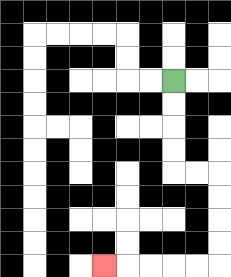{'start': '[7, 3]', 'end': '[4, 11]', 'path_directions': 'D,D,D,D,R,R,D,D,D,D,L,L,L,L,L', 'path_coordinates': '[[7, 3], [7, 4], [7, 5], [7, 6], [7, 7], [8, 7], [9, 7], [9, 8], [9, 9], [9, 10], [9, 11], [8, 11], [7, 11], [6, 11], [5, 11], [4, 11]]'}